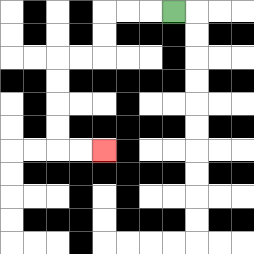{'start': '[7, 0]', 'end': '[4, 6]', 'path_directions': 'L,L,L,D,D,L,L,D,D,D,D,R,R', 'path_coordinates': '[[7, 0], [6, 0], [5, 0], [4, 0], [4, 1], [4, 2], [3, 2], [2, 2], [2, 3], [2, 4], [2, 5], [2, 6], [3, 6], [4, 6]]'}